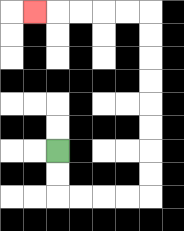{'start': '[2, 6]', 'end': '[1, 0]', 'path_directions': 'D,D,R,R,R,R,U,U,U,U,U,U,U,U,L,L,L,L,L', 'path_coordinates': '[[2, 6], [2, 7], [2, 8], [3, 8], [4, 8], [5, 8], [6, 8], [6, 7], [6, 6], [6, 5], [6, 4], [6, 3], [6, 2], [6, 1], [6, 0], [5, 0], [4, 0], [3, 0], [2, 0], [1, 0]]'}